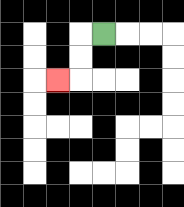{'start': '[4, 1]', 'end': '[2, 3]', 'path_directions': 'L,D,D,L', 'path_coordinates': '[[4, 1], [3, 1], [3, 2], [3, 3], [2, 3]]'}